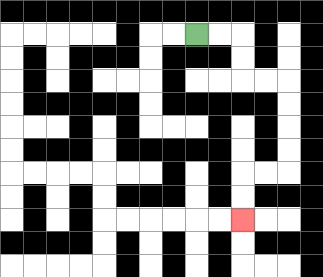{'start': '[8, 1]', 'end': '[10, 9]', 'path_directions': 'R,R,D,D,R,R,D,D,D,D,L,L,D,D', 'path_coordinates': '[[8, 1], [9, 1], [10, 1], [10, 2], [10, 3], [11, 3], [12, 3], [12, 4], [12, 5], [12, 6], [12, 7], [11, 7], [10, 7], [10, 8], [10, 9]]'}